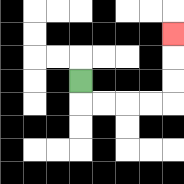{'start': '[3, 3]', 'end': '[7, 1]', 'path_directions': 'D,R,R,R,R,U,U,U', 'path_coordinates': '[[3, 3], [3, 4], [4, 4], [5, 4], [6, 4], [7, 4], [7, 3], [7, 2], [7, 1]]'}